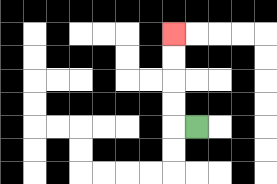{'start': '[8, 5]', 'end': '[7, 1]', 'path_directions': 'L,U,U,U,U', 'path_coordinates': '[[8, 5], [7, 5], [7, 4], [7, 3], [7, 2], [7, 1]]'}